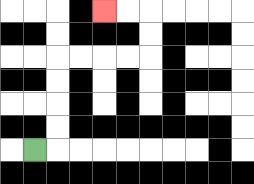{'start': '[1, 6]', 'end': '[4, 0]', 'path_directions': 'R,U,U,U,U,R,R,R,R,U,U,L,L', 'path_coordinates': '[[1, 6], [2, 6], [2, 5], [2, 4], [2, 3], [2, 2], [3, 2], [4, 2], [5, 2], [6, 2], [6, 1], [6, 0], [5, 0], [4, 0]]'}